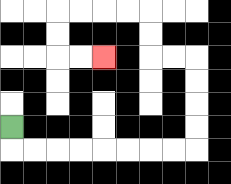{'start': '[0, 5]', 'end': '[4, 2]', 'path_directions': 'D,R,R,R,R,R,R,R,R,U,U,U,U,L,L,U,U,L,L,L,L,D,D,R,R', 'path_coordinates': '[[0, 5], [0, 6], [1, 6], [2, 6], [3, 6], [4, 6], [5, 6], [6, 6], [7, 6], [8, 6], [8, 5], [8, 4], [8, 3], [8, 2], [7, 2], [6, 2], [6, 1], [6, 0], [5, 0], [4, 0], [3, 0], [2, 0], [2, 1], [2, 2], [3, 2], [4, 2]]'}